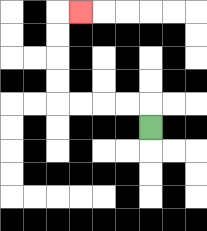{'start': '[6, 5]', 'end': '[3, 0]', 'path_directions': 'U,L,L,L,L,U,U,U,U,R', 'path_coordinates': '[[6, 5], [6, 4], [5, 4], [4, 4], [3, 4], [2, 4], [2, 3], [2, 2], [2, 1], [2, 0], [3, 0]]'}